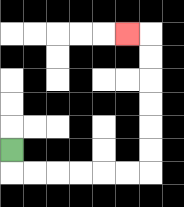{'start': '[0, 6]', 'end': '[5, 1]', 'path_directions': 'D,R,R,R,R,R,R,U,U,U,U,U,U,L', 'path_coordinates': '[[0, 6], [0, 7], [1, 7], [2, 7], [3, 7], [4, 7], [5, 7], [6, 7], [6, 6], [6, 5], [6, 4], [6, 3], [6, 2], [6, 1], [5, 1]]'}